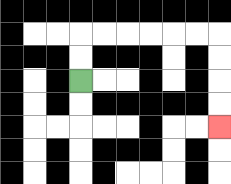{'start': '[3, 3]', 'end': '[9, 5]', 'path_directions': 'U,U,R,R,R,R,R,R,D,D,D,D', 'path_coordinates': '[[3, 3], [3, 2], [3, 1], [4, 1], [5, 1], [6, 1], [7, 1], [8, 1], [9, 1], [9, 2], [9, 3], [9, 4], [9, 5]]'}